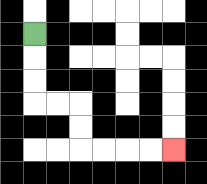{'start': '[1, 1]', 'end': '[7, 6]', 'path_directions': 'D,D,D,R,R,D,D,R,R,R,R', 'path_coordinates': '[[1, 1], [1, 2], [1, 3], [1, 4], [2, 4], [3, 4], [3, 5], [3, 6], [4, 6], [5, 6], [6, 6], [7, 6]]'}